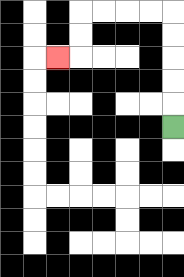{'start': '[7, 5]', 'end': '[2, 2]', 'path_directions': 'U,U,U,U,U,L,L,L,L,D,D,L', 'path_coordinates': '[[7, 5], [7, 4], [7, 3], [7, 2], [7, 1], [7, 0], [6, 0], [5, 0], [4, 0], [3, 0], [3, 1], [3, 2], [2, 2]]'}